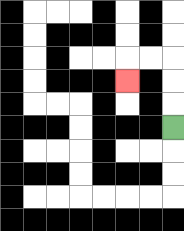{'start': '[7, 5]', 'end': '[5, 3]', 'path_directions': 'U,U,U,L,L,D', 'path_coordinates': '[[7, 5], [7, 4], [7, 3], [7, 2], [6, 2], [5, 2], [5, 3]]'}